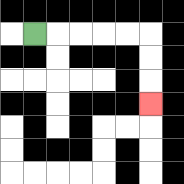{'start': '[1, 1]', 'end': '[6, 4]', 'path_directions': 'R,R,R,R,R,D,D,D', 'path_coordinates': '[[1, 1], [2, 1], [3, 1], [4, 1], [5, 1], [6, 1], [6, 2], [6, 3], [6, 4]]'}